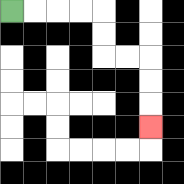{'start': '[0, 0]', 'end': '[6, 5]', 'path_directions': 'R,R,R,R,D,D,R,R,D,D,D', 'path_coordinates': '[[0, 0], [1, 0], [2, 0], [3, 0], [4, 0], [4, 1], [4, 2], [5, 2], [6, 2], [6, 3], [6, 4], [6, 5]]'}